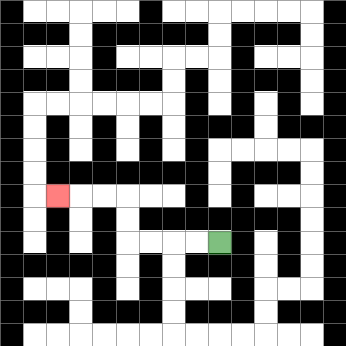{'start': '[9, 10]', 'end': '[2, 8]', 'path_directions': 'L,L,L,L,U,U,L,L,L', 'path_coordinates': '[[9, 10], [8, 10], [7, 10], [6, 10], [5, 10], [5, 9], [5, 8], [4, 8], [3, 8], [2, 8]]'}